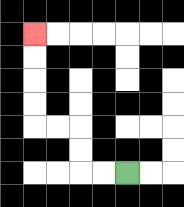{'start': '[5, 7]', 'end': '[1, 1]', 'path_directions': 'L,L,U,U,L,L,U,U,U,U', 'path_coordinates': '[[5, 7], [4, 7], [3, 7], [3, 6], [3, 5], [2, 5], [1, 5], [1, 4], [1, 3], [1, 2], [1, 1]]'}